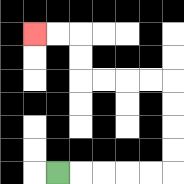{'start': '[2, 7]', 'end': '[1, 1]', 'path_directions': 'R,R,R,R,R,U,U,U,U,L,L,L,L,U,U,L,L', 'path_coordinates': '[[2, 7], [3, 7], [4, 7], [5, 7], [6, 7], [7, 7], [7, 6], [7, 5], [7, 4], [7, 3], [6, 3], [5, 3], [4, 3], [3, 3], [3, 2], [3, 1], [2, 1], [1, 1]]'}